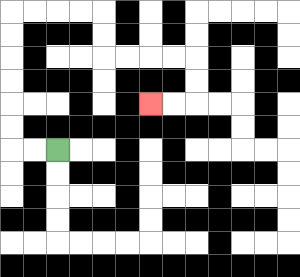{'start': '[2, 6]', 'end': '[6, 4]', 'path_directions': 'L,L,U,U,U,U,U,U,R,R,R,R,D,D,R,R,R,R,D,D,L,L', 'path_coordinates': '[[2, 6], [1, 6], [0, 6], [0, 5], [0, 4], [0, 3], [0, 2], [0, 1], [0, 0], [1, 0], [2, 0], [3, 0], [4, 0], [4, 1], [4, 2], [5, 2], [6, 2], [7, 2], [8, 2], [8, 3], [8, 4], [7, 4], [6, 4]]'}